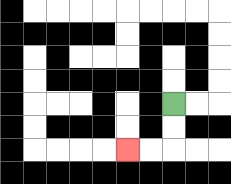{'start': '[7, 4]', 'end': '[5, 6]', 'path_directions': 'D,D,L,L', 'path_coordinates': '[[7, 4], [7, 5], [7, 6], [6, 6], [5, 6]]'}